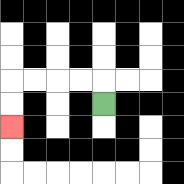{'start': '[4, 4]', 'end': '[0, 5]', 'path_directions': 'U,L,L,L,L,D,D', 'path_coordinates': '[[4, 4], [4, 3], [3, 3], [2, 3], [1, 3], [0, 3], [0, 4], [0, 5]]'}